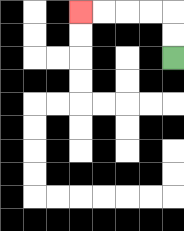{'start': '[7, 2]', 'end': '[3, 0]', 'path_directions': 'U,U,L,L,L,L', 'path_coordinates': '[[7, 2], [7, 1], [7, 0], [6, 0], [5, 0], [4, 0], [3, 0]]'}